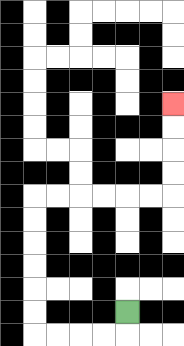{'start': '[5, 13]', 'end': '[7, 4]', 'path_directions': 'D,L,L,L,L,U,U,U,U,U,U,R,R,R,R,R,R,U,U,U,U', 'path_coordinates': '[[5, 13], [5, 14], [4, 14], [3, 14], [2, 14], [1, 14], [1, 13], [1, 12], [1, 11], [1, 10], [1, 9], [1, 8], [2, 8], [3, 8], [4, 8], [5, 8], [6, 8], [7, 8], [7, 7], [7, 6], [7, 5], [7, 4]]'}